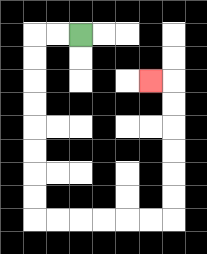{'start': '[3, 1]', 'end': '[6, 3]', 'path_directions': 'L,L,D,D,D,D,D,D,D,D,R,R,R,R,R,R,U,U,U,U,U,U,L', 'path_coordinates': '[[3, 1], [2, 1], [1, 1], [1, 2], [1, 3], [1, 4], [1, 5], [1, 6], [1, 7], [1, 8], [1, 9], [2, 9], [3, 9], [4, 9], [5, 9], [6, 9], [7, 9], [7, 8], [7, 7], [7, 6], [7, 5], [7, 4], [7, 3], [6, 3]]'}